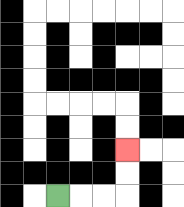{'start': '[2, 8]', 'end': '[5, 6]', 'path_directions': 'R,R,R,U,U', 'path_coordinates': '[[2, 8], [3, 8], [4, 8], [5, 8], [5, 7], [5, 6]]'}